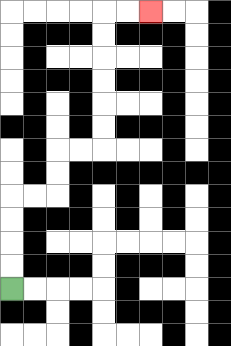{'start': '[0, 12]', 'end': '[6, 0]', 'path_directions': 'U,U,U,U,R,R,U,U,R,R,U,U,U,U,U,U,R,R', 'path_coordinates': '[[0, 12], [0, 11], [0, 10], [0, 9], [0, 8], [1, 8], [2, 8], [2, 7], [2, 6], [3, 6], [4, 6], [4, 5], [4, 4], [4, 3], [4, 2], [4, 1], [4, 0], [5, 0], [6, 0]]'}